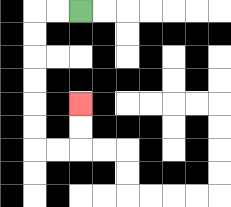{'start': '[3, 0]', 'end': '[3, 4]', 'path_directions': 'L,L,D,D,D,D,D,D,R,R,U,U', 'path_coordinates': '[[3, 0], [2, 0], [1, 0], [1, 1], [1, 2], [1, 3], [1, 4], [1, 5], [1, 6], [2, 6], [3, 6], [3, 5], [3, 4]]'}